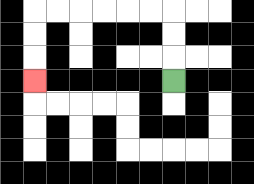{'start': '[7, 3]', 'end': '[1, 3]', 'path_directions': 'U,U,U,L,L,L,L,L,L,D,D,D', 'path_coordinates': '[[7, 3], [7, 2], [7, 1], [7, 0], [6, 0], [5, 0], [4, 0], [3, 0], [2, 0], [1, 0], [1, 1], [1, 2], [1, 3]]'}